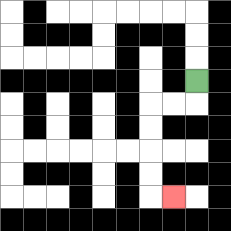{'start': '[8, 3]', 'end': '[7, 8]', 'path_directions': 'D,L,L,D,D,D,D,R', 'path_coordinates': '[[8, 3], [8, 4], [7, 4], [6, 4], [6, 5], [6, 6], [6, 7], [6, 8], [7, 8]]'}